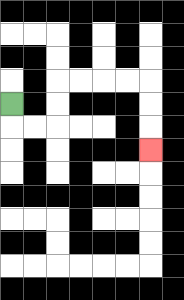{'start': '[0, 4]', 'end': '[6, 6]', 'path_directions': 'D,R,R,U,U,R,R,R,R,D,D,D', 'path_coordinates': '[[0, 4], [0, 5], [1, 5], [2, 5], [2, 4], [2, 3], [3, 3], [4, 3], [5, 3], [6, 3], [6, 4], [6, 5], [6, 6]]'}